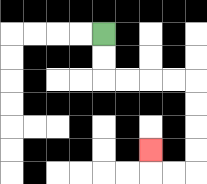{'start': '[4, 1]', 'end': '[6, 6]', 'path_directions': 'D,D,R,R,R,R,D,D,D,D,L,L,U', 'path_coordinates': '[[4, 1], [4, 2], [4, 3], [5, 3], [6, 3], [7, 3], [8, 3], [8, 4], [8, 5], [8, 6], [8, 7], [7, 7], [6, 7], [6, 6]]'}